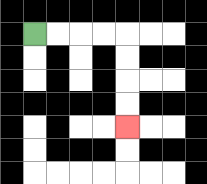{'start': '[1, 1]', 'end': '[5, 5]', 'path_directions': 'R,R,R,R,D,D,D,D', 'path_coordinates': '[[1, 1], [2, 1], [3, 1], [4, 1], [5, 1], [5, 2], [5, 3], [5, 4], [5, 5]]'}